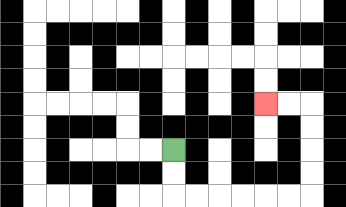{'start': '[7, 6]', 'end': '[11, 4]', 'path_directions': 'D,D,R,R,R,R,R,R,U,U,U,U,L,L', 'path_coordinates': '[[7, 6], [7, 7], [7, 8], [8, 8], [9, 8], [10, 8], [11, 8], [12, 8], [13, 8], [13, 7], [13, 6], [13, 5], [13, 4], [12, 4], [11, 4]]'}